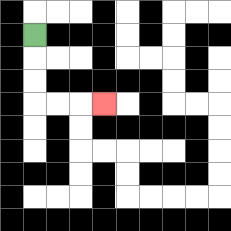{'start': '[1, 1]', 'end': '[4, 4]', 'path_directions': 'D,D,D,R,R,R', 'path_coordinates': '[[1, 1], [1, 2], [1, 3], [1, 4], [2, 4], [3, 4], [4, 4]]'}